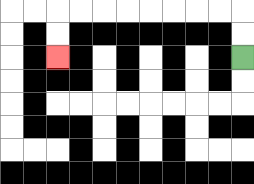{'start': '[10, 2]', 'end': '[2, 2]', 'path_directions': 'U,U,L,L,L,L,L,L,L,L,D,D', 'path_coordinates': '[[10, 2], [10, 1], [10, 0], [9, 0], [8, 0], [7, 0], [6, 0], [5, 0], [4, 0], [3, 0], [2, 0], [2, 1], [2, 2]]'}